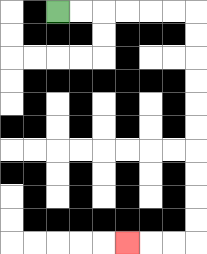{'start': '[2, 0]', 'end': '[5, 10]', 'path_directions': 'R,R,R,R,R,R,D,D,D,D,D,D,D,D,D,D,L,L,L', 'path_coordinates': '[[2, 0], [3, 0], [4, 0], [5, 0], [6, 0], [7, 0], [8, 0], [8, 1], [8, 2], [8, 3], [8, 4], [8, 5], [8, 6], [8, 7], [8, 8], [8, 9], [8, 10], [7, 10], [6, 10], [5, 10]]'}